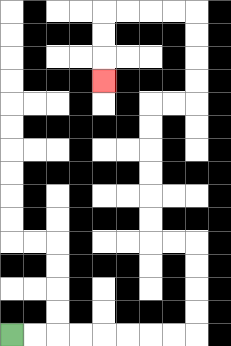{'start': '[0, 14]', 'end': '[4, 3]', 'path_directions': 'R,R,R,R,R,R,R,R,U,U,U,U,L,L,U,U,U,U,U,U,R,R,U,U,U,U,L,L,L,L,D,D,D', 'path_coordinates': '[[0, 14], [1, 14], [2, 14], [3, 14], [4, 14], [5, 14], [6, 14], [7, 14], [8, 14], [8, 13], [8, 12], [8, 11], [8, 10], [7, 10], [6, 10], [6, 9], [6, 8], [6, 7], [6, 6], [6, 5], [6, 4], [7, 4], [8, 4], [8, 3], [8, 2], [8, 1], [8, 0], [7, 0], [6, 0], [5, 0], [4, 0], [4, 1], [4, 2], [4, 3]]'}